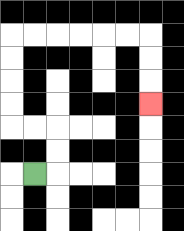{'start': '[1, 7]', 'end': '[6, 4]', 'path_directions': 'R,U,U,L,L,U,U,U,U,R,R,R,R,R,R,D,D,D', 'path_coordinates': '[[1, 7], [2, 7], [2, 6], [2, 5], [1, 5], [0, 5], [0, 4], [0, 3], [0, 2], [0, 1], [1, 1], [2, 1], [3, 1], [4, 1], [5, 1], [6, 1], [6, 2], [6, 3], [6, 4]]'}